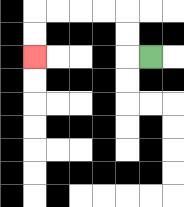{'start': '[6, 2]', 'end': '[1, 2]', 'path_directions': 'L,U,U,L,L,L,L,D,D', 'path_coordinates': '[[6, 2], [5, 2], [5, 1], [5, 0], [4, 0], [3, 0], [2, 0], [1, 0], [1, 1], [1, 2]]'}